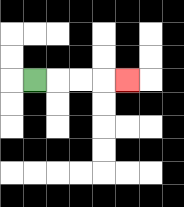{'start': '[1, 3]', 'end': '[5, 3]', 'path_directions': 'R,R,R,R', 'path_coordinates': '[[1, 3], [2, 3], [3, 3], [4, 3], [5, 3]]'}